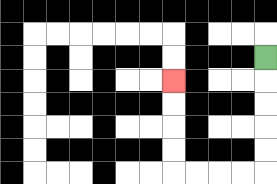{'start': '[11, 2]', 'end': '[7, 3]', 'path_directions': 'D,D,D,D,D,L,L,L,L,U,U,U,U', 'path_coordinates': '[[11, 2], [11, 3], [11, 4], [11, 5], [11, 6], [11, 7], [10, 7], [9, 7], [8, 7], [7, 7], [7, 6], [7, 5], [7, 4], [7, 3]]'}